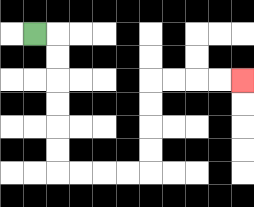{'start': '[1, 1]', 'end': '[10, 3]', 'path_directions': 'R,D,D,D,D,D,D,R,R,R,R,U,U,U,U,R,R,R,R', 'path_coordinates': '[[1, 1], [2, 1], [2, 2], [2, 3], [2, 4], [2, 5], [2, 6], [2, 7], [3, 7], [4, 7], [5, 7], [6, 7], [6, 6], [6, 5], [6, 4], [6, 3], [7, 3], [8, 3], [9, 3], [10, 3]]'}